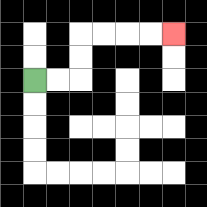{'start': '[1, 3]', 'end': '[7, 1]', 'path_directions': 'R,R,U,U,R,R,R,R', 'path_coordinates': '[[1, 3], [2, 3], [3, 3], [3, 2], [3, 1], [4, 1], [5, 1], [6, 1], [7, 1]]'}